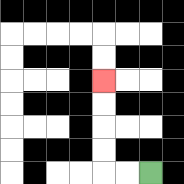{'start': '[6, 7]', 'end': '[4, 3]', 'path_directions': 'L,L,U,U,U,U', 'path_coordinates': '[[6, 7], [5, 7], [4, 7], [4, 6], [4, 5], [4, 4], [4, 3]]'}